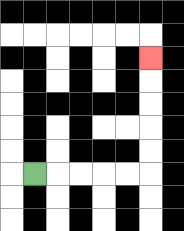{'start': '[1, 7]', 'end': '[6, 2]', 'path_directions': 'R,R,R,R,R,U,U,U,U,U', 'path_coordinates': '[[1, 7], [2, 7], [3, 7], [4, 7], [5, 7], [6, 7], [6, 6], [6, 5], [6, 4], [6, 3], [6, 2]]'}